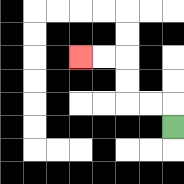{'start': '[7, 5]', 'end': '[3, 2]', 'path_directions': 'U,L,L,U,U,L,L', 'path_coordinates': '[[7, 5], [7, 4], [6, 4], [5, 4], [5, 3], [5, 2], [4, 2], [3, 2]]'}